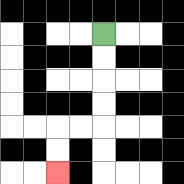{'start': '[4, 1]', 'end': '[2, 7]', 'path_directions': 'D,D,D,D,L,L,D,D', 'path_coordinates': '[[4, 1], [4, 2], [4, 3], [4, 4], [4, 5], [3, 5], [2, 5], [2, 6], [2, 7]]'}